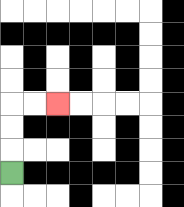{'start': '[0, 7]', 'end': '[2, 4]', 'path_directions': 'U,U,U,R,R', 'path_coordinates': '[[0, 7], [0, 6], [0, 5], [0, 4], [1, 4], [2, 4]]'}